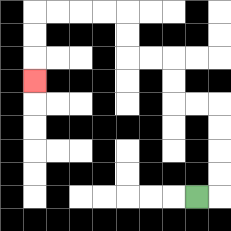{'start': '[8, 8]', 'end': '[1, 3]', 'path_directions': 'R,U,U,U,U,L,L,U,U,L,L,U,U,L,L,L,L,D,D,D', 'path_coordinates': '[[8, 8], [9, 8], [9, 7], [9, 6], [9, 5], [9, 4], [8, 4], [7, 4], [7, 3], [7, 2], [6, 2], [5, 2], [5, 1], [5, 0], [4, 0], [3, 0], [2, 0], [1, 0], [1, 1], [1, 2], [1, 3]]'}